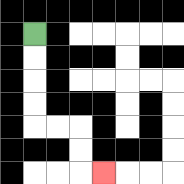{'start': '[1, 1]', 'end': '[4, 7]', 'path_directions': 'D,D,D,D,R,R,D,D,R', 'path_coordinates': '[[1, 1], [1, 2], [1, 3], [1, 4], [1, 5], [2, 5], [3, 5], [3, 6], [3, 7], [4, 7]]'}